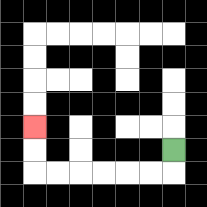{'start': '[7, 6]', 'end': '[1, 5]', 'path_directions': 'D,L,L,L,L,L,L,U,U', 'path_coordinates': '[[7, 6], [7, 7], [6, 7], [5, 7], [4, 7], [3, 7], [2, 7], [1, 7], [1, 6], [1, 5]]'}